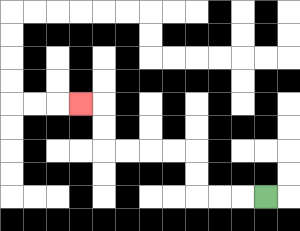{'start': '[11, 8]', 'end': '[3, 4]', 'path_directions': 'L,L,L,U,U,L,L,L,L,U,U,L', 'path_coordinates': '[[11, 8], [10, 8], [9, 8], [8, 8], [8, 7], [8, 6], [7, 6], [6, 6], [5, 6], [4, 6], [4, 5], [4, 4], [3, 4]]'}